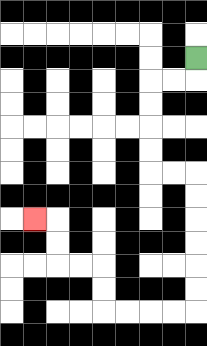{'start': '[8, 2]', 'end': '[1, 9]', 'path_directions': 'D,L,L,D,D,D,D,R,R,D,D,D,D,D,D,L,L,L,L,U,U,L,L,U,U,L', 'path_coordinates': '[[8, 2], [8, 3], [7, 3], [6, 3], [6, 4], [6, 5], [6, 6], [6, 7], [7, 7], [8, 7], [8, 8], [8, 9], [8, 10], [8, 11], [8, 12], [8, 13], [7, 13], [6, 13], [5, 13], [4, 13], [4, 12], [4, 11], [3, 11], [2, 11], [2, 10], [2, 9], [1, 9]]'}